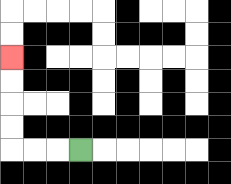{'start': '[3, 6]', 'end': '[0, 2]', 'path_directions': 'L,L,L,U,U,U,U', 'path_coordinates': '[[3, 6], [2, 6], [1, 6], [0, 6], [0, 5], [0, 4], [0, 3], [0, 2]]'}